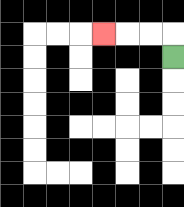{'start': '[7, 2]', 'end': '[4, 1]', 'path_directions': 'U,L,L,L', 'path_coordinates': '[[7, 2], [7, 1], [6, 1], [5, 1], [4, 1]]'}